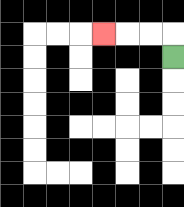{'start': '[7, 2]', 'end': '[4, 1]', 'path_directions': 'U,L,L,L', 'path_coordinates': '[[7, 2], [7, 1], [6, 1], [5, 1], [4, 1]]'}